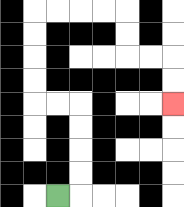{'start': '[2, 8]', 'end': '[7, 4]', 'path_directions': 'R,U,U,U,U,L,L,U,U,U,U,R,R,R,R,D,D,R,R,D,D', 'path_coordinates': '[[2, 8], [3, 8], [3, 7], [3, 6], [3, 5], [3, 4], [2, 4], [1, 4], [1, 3], [1, 2], [1, 1], [1, 0], [2, 0], [3, 0], [4, 0], [5, 0], [5, 1], [5, 2], [6, 2], [7, 2], [7, 3], [7, 4]]'}